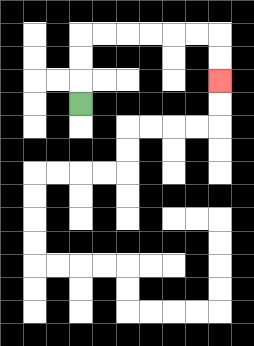{'start': '[3, 4]', 'end': '[9, 3]', 'path_directions': 'U,U,U,R,R,R,R,R,R,D,D', 'path_coordinates': '[[3, 4], [3, 3], [3, 2], [3, 1], [4, 1], [5, 1], [6, 1], [7, 1], [8, 1], [9, 1], [9, 2], [9, 3]]'}